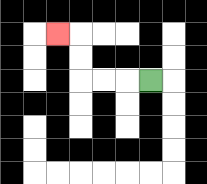{'start': '[6, 3]', 'end': '[2, 1]', 'path_directions': 'L,L,L,U,U,L', 'path_coordinates': '[[6, 3], [5, 3], [4, 3], [3, 3], [3, 2], [3, 1], [2, 1]]'}